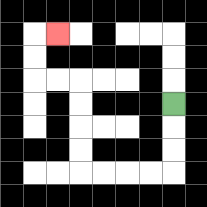{'start': '[7, 4]', 'end': '[2, 1]', 'path_directions': 'D,D,D,L,L,L,L,U,U,U,U,L,L,U,U,R', 'path_coordinates': '[[7, 4], [7, 5], [7, 6], [7, 7], [6, 7], [5, 7], [4, 7], [3, 7], [3, 6], [3, 5], [3, 4], [3, 3], [2, 3], [1, 3], [1, 2], [1, 1], [2, 1]]'}